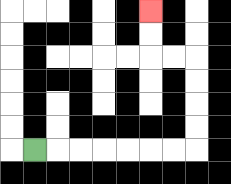{'start': '[1, 6]', 'end': '[6, 0]', 'path_directions': 'R,R,R,R,R,R,R,U,U,U,U,L,L,U,U', 'path_coordinates': '[[1, 6], [2, 6], [3, 6], [4, 6], [5, 6], [6, 6], [7, 6], [8, 6], [8, 5], [8, 4], [8, 3], [8, 2], [7, 2], [6, 2], [6, 1], [6, 0]]'}